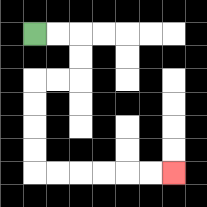{'start': '[1, 1]', 'end': '[7, 7]', 'path_directions': 'R,R,D,D,L,L,D,D,D,D,R,R,R,R,R,R', 'path_coordinates': '[[1, 1], [2, 1], [3, 1], [3, 2], [3, 3], [2, 3], [1, 3], [1, 4], [1, 5], [1, 6], [1, 7], [2, 7], [3, 7], [4, 7], [5, 7], [6, 7], [7, 7]]'}